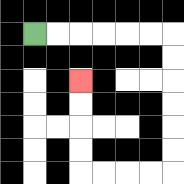{'start': '[1, 1]', 'end': '[3, 3]', 'path_directions': 'R,R,R,R,R,R,D,D,D,D,D,D,L,L,L,L,U,U,U,U', 'path_coordinates': '[[1, 1], [2, 1], [3, 1], [4, 1], [5, 1], [6, 1], [7, 1], [7, 2], [7, 3], [7, 4], [7, 5], [7, 6], [7, 7], [6, 7], [5, 7], [4, 7], [3, 7], [3, 6], [3, 5], [3, 4], [3, 3]]'}